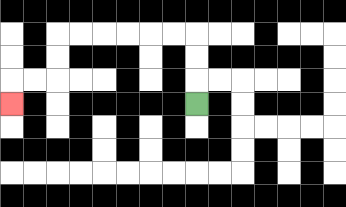{'start': '[8, 4]', 'end': '[0, 4]', 'path_directions': 'U,U,U,L,L,L,L,L,L,D,D,L,L,D', 'path_coordinates': '[[8, 4], [8, 3], [8, 2], [8, 1], [7, 1], [6, 1], [5, 1], [4, 1], [3, 1], [2, 1], [2, 2], [2, 3], [1, 3], [0, 3], [0, 4]]'}